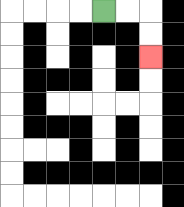{'start': '[4, 0]', 'end': '[6, 2]', 'path_directions': 'R,R,D,D', 'path_coordinates': '[[4, 0], [5, 0], [6, 0], [6, 1], [6, 2]]'}